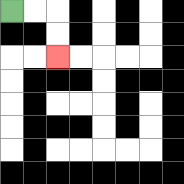{'start': '[0, 0]', 'end': '[2, 2]', 'path_directions': 'R,R,D,D', 'path_coordinates': '[[0, 0], [1, 0], [2, 0], [2, 1], [2, 2]]'}